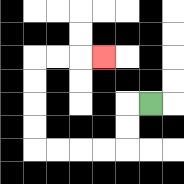{'start': '[6, 4]', 'end': '[4, 2]', 'path_directions': 'L,D,D,L,L,L,L,U,U,U,U,R,R,R', 'path_coordinates': '[[6, 4], [5, 4], [5, 5], [5, 6], [4, 6], [3, 6], [2, 6], [1, 6], [1, 5], [1, 4], [1, 3], [1, 2], [2, 2], [3, 2], [4, 2]]'}